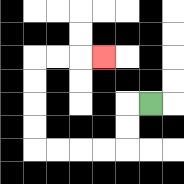{'start': '[6, 4]', 'end': '[4, 2]', 'path_directions': 'L,D,D,L,L,L,L,U,U,U,U,R,R,R', 'path_coordinates': '[[6, 4], [5, 4], [5, 5], [5, 6], [4, 6], [3, 6], [2, 6], [1, 6], [1, 5], [1, 4], [1, 3], [1, 2], [2, 2], [3, 2], [4, 2]]'}